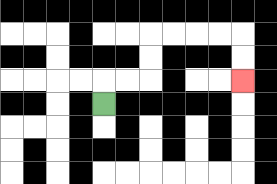{'start': '[4, 4]', 'end': '[10, 3]', 'path_directions': 'U,R,R,U,U,R,R,R,R,D,D', 'path_coordinates': '[[4, 4], [4, 3], [5, 3], [6, 3], [6, 2], [6, 1], [7, 1], [8, 1], [9, 1], [10, 1], [10, 2], [10, 3]]'}